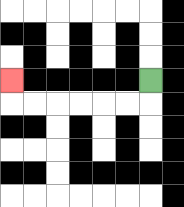{'start': '[6, 3]', 'end': '[0, 3]', 'path_directions': 'D,L,L,L,L,L,L,U', 'path_coordinates': '[[6, 3], [6, 4], [5, 4], [4, 4], [3, 4], [2, 4], [1, 4], [0, 4], [0, 3]]'}